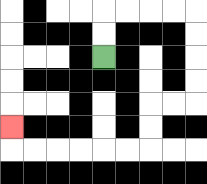{'start': '[4, 2]', 'end': '[0, 5]', 'path_directions': 'U,U,R,R,R,R,D,D,D,D,L,L,D,D,L,L,L,L,L,L,U', 'path_coordinates': '[[4, 2], [4, 1], [4, 0], [5, 0], [6, 0], [7, 0], [8, 0], [8, 1], [8, 2], [8, 3], [8, 4], [7, 4], [6, 4], [6, 5], [6, 6], [5, 6], [4, 6], [3, 6], [2, 6], [1, 6], [0, 6], [0, 5]]'}